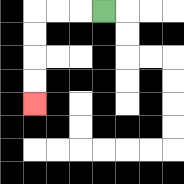{'start': '[4, 0]', 'end': '[1, 4]', 'path_directions': 'L,L,L,D,D,D,D', 'path_coordinates': '[[4, 0], [3, 0], [2, 0], [1, 0], [1, 1], [1, 2], [1, 3], [1, 4]]'}